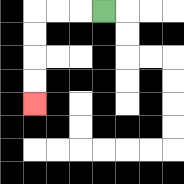{'start': '[4, 0]', 'end': '[1, 4]', 'path_directions': 'L,L,L,D,D,D,D', 'path_coordinates': '[[4, 0], [3, 0], [2, 0], [1, 0], [1, 1], [1, 2], [1, 3], [1, 4]]'}